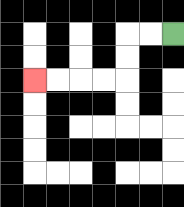{'start': '[7, 1]', 'end': '[1, 3]', 'path_directions': 'L,L,D,D,L,L,L,L', 'path_coordinates': '[[7, 1], [6, 1], [5, 1], [5, 2], [5, 3], [4, 3], [3, 3], [2, 3], [1, 3]]'}